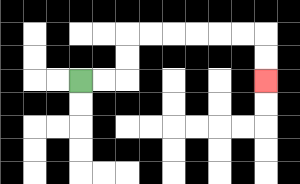{'start': '[3, 3]', 'end': '[11, 3]', 'path_directions': 'R,R,U,U,R,R,R,R,R,R,D,D', 'path_coordinates': '[[3, 3], [4, 3], [5, 3], [5, 2], [5, 1], [6, 1], [7, 1], [8, 1], [9, 1], [10, 1], [11, 1], [11, 2], [11, 3]]'}